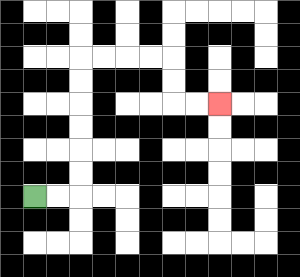{'start': '[1, 8]', 'end': '[9, 4]', 'path_directions': 'R,R,U,U,U,U,U,U,R,R,R,R,D,D,R,R', 'path_coordinates': '[[1, 8], [2, 8], [3, 8], [3, 7], [3, 6], [3, 5], [3, 4], [3, 3], [3, 2], [4, 2], [5, 2], [6, 2], [7, 2], [7, 3], [7, 4], [8, 4], [9, 4]]'}